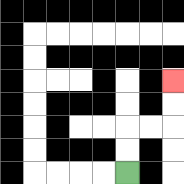{'start': '[5, 7]', 'end': '[7, 3]', 'path_directions': 'U,U,R,R,U,U', 'path_coordinates': '[[5, 7], [5, 6], [5, 5], [6, 5], [7, 5], [7, 4], [7, 3]]'}